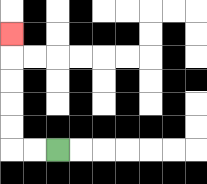{'start': '[2, 6]', 'end': '[0, 1]', 'path_directions': 'L,L,U,U,U,U,U', 'path_coordinates': '[[2, 6], [1, 6], [0, 6], [0, 5], [0, 4], [0, 3], [0, 2], [0, 1]]'}